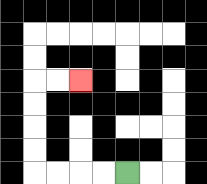{'start': '[5, 7]', 'end': '[3, 3]', 'path_directions': 'L,L,L,L,U,U,U,U,R,R', 'path_coordinates': '[[5, 7], [4, 7], [3, 7], [2, 7], [1, 7], [1, 6], [1, 5], [1, 4], [1, 3], [2, 3], [3, 3]]'}